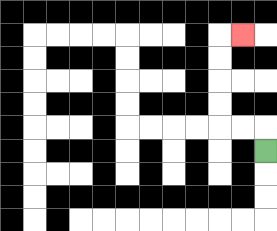{'start': '[11, 6]', 'end': '[10, 1]', 'path_directions': 'U,L,L,U,U,U,U,R', 'path_coordinates': '[[11, 6], [11, 5], [10, 5], [9, 5], [9, 4], [9, 3], [9, 2], [9, 1], [10, 1]]'}